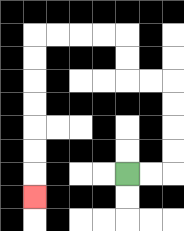{'start': '[5, 7]', 'end': '[1, 8]', 'path_directions': 'R,R,U,U,U,U,L,L,U,U,L,L,L,L,D,D,D,D,D,D,D', 'path_coordinates': '[[5, 7], [6, 7], [7, 7], [7, 6], [7, 5], [7, 4], [7, 3], [6, 3], [5, 3], [5, 2], [5, 1], [4, 1], [3, 1], [2, 1], [1, 1], [1, 2], [1, 3], [1, 4], [1, 5], [1, 6], [1, 7], [1, 8]]'}